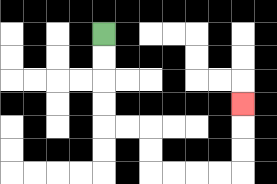{'start': '[4, 1]', 'end': '[10, 4]', 'path_directions': 'D,D,D,D,R,R,D,D,R,R,R,R,U,U,U', 'path_coordinates': '[[4, 1], [4, 2], [4, 3], [4, 4], [4, 5], [5, 5], [6, 5], [6, 6], [6, 7], [7, 7], [8, 7], [9, 7], [10, 7], [10, 6], [10, 5], [10, 4]]'}